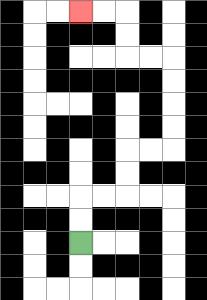{'start': '[3, 10]', 'end': '[3, 0]', 'path_directions': 'U,U,R,R,U,U,R,R,U,U,U,U,L,L,U,U,L,L', 'path_coordinates': '[[3, 10], [3, 9], [3, 8], [4, 8], [5, 8], [5, 7], [5, 6], [6, 6], [7, 6], [7, 5], [7, 4], [7, 3], [7, 2], [6, 2], [5, 2], [5, 1], [5, 0], [4, 0], [3, 0]]'}